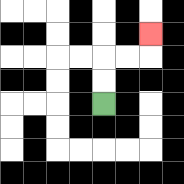{'start': '[4, 4]', 'end': '[6, 1]', 'path_directions': 'U,U,R,R,U', 'path_coordinates': '[[4, 4], [4, 3], [4, 2], [5, 2], [6, 2], [6, 1]]'}